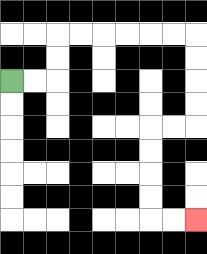{'start': '[0, 3]', 'end': '[8, 9]', 'path_directions': 'R,R,U,U,R,R,R,R,R,R,D,D,D,D,L,L,D,D,D,D,R,R', 'path_coordinates': '[[0, 3], [1, 3], [2, 3], [2, 2], [2, 1], [3, 1], [4, 1], [5, 1], [6, 1], [7, 1], [8, 1], [8, 2], [8, 3], [8, 4], [8, 5], [7, 5], [6, 5], [6, 6], [6, 7], [6, 8], [6, 9], [7, 9], [8, 9]]'}